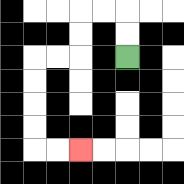{'start': '[5, 2]', 'end': '[3, 6]', 'path_directions': 'U,U,L,L,D,D,L,L,D,D,D,D,R,R', 'path_coordinates': '[[5, 2], [5, 1], [5, 0], [4, 0], [3, 0], [3, 1], [3, 2], [2, 2], [1, 2], [1, 3], [1, 4], [1, 5], [1, 6], [2, 6], [3, 6]]'}